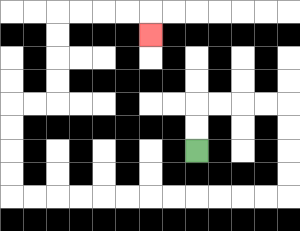{'start': '[8, 6]', 'end': '[6, 1]', 'path_directions': 'U,U,R,R,R,R,D,D,D,D,L,L,L,L,L,L,L,L,L,L,L,L,U,U,U,U,R,R,U,U,U,U,R,R,R,R,D', 'path_coordinates': '[[8, 6], [8, 5], [8, 4], [9, 4], [10, 4], [11, 4], [12, 4], [12, 5], [12, 6], [12, 7], [12, 8], [11, 8], [10, 8], [9, 8], [8, 8], [7, 8], [6, 8], [5, 8], [4, 8], [3, 8], [2, 8], [1, 8], [0, 8], [0, 7], [0, 6], [0, 5], [0, 4], [1, 4], [2, 4], [2, 3], [2, 2], [2, 1], [2, 0], [3, 0], [4, 0], [5, 0], [6, 0], [6, 1]]'}